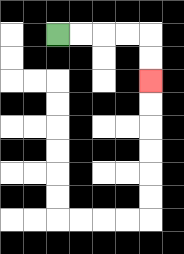{'start': '[2, 1]', 'end': '[6, 3]', 'path_directions': 'R,R,R,R,D,D', 'path_coordinates': '[[2, 1], [3, 1], [4, 1], [5, 1], [6, 1], [6, 2], [6, 3]]'}